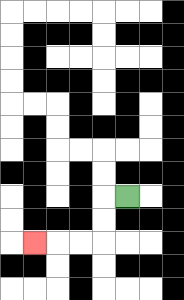{'start': '[5, 8]', 'end': '[1, 10]', 'path_directions': 'L,D,D,L,L,L', 'path_coordinates': '[[5, 8], [4, 8], [4, 9], [4, 10], [3, 10], [2, 10], [1, 10]]'}